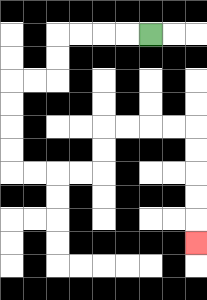{'start': '[6, 1]', 'end': '[8, 10]', 'path_directions': 'L,L,L,L,D,D,L,L,D,D,D,D,R,R,R,R,U,U,R,R,R,R,D,D,D,D,D', 'path_coordinates': '[[6, 1], [5, 1], [4, 1], [3, 1], [2, 1], [2, 2], [2, 3], [1, 3], [0, 3], [0, 4], [0, 5], [0, 6], [0, 7], [1, 7], [2, 7], [3, 7], [4, 7], [4, 6], [4, 5], [5, 5], [6, 5], [7, 5], [8, 5], [8, 6], [8, 7], [8, 8], [8, 9], [8, 10]]'}